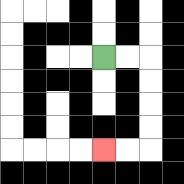{'start': '[4, 2]', 'end': '[4, 6]', 'path_directions': 'R,R,D,D,D,D,L,L', 'path_coordinates': '[[4, 2], [5, 2], [6, 2], [6, 3], [6, 4], [6, 5], [6, 6], [5, 6], [4, 6]]'}